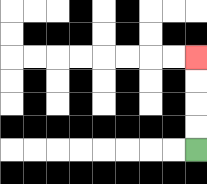{'start': '[8, 6]', 'end': '[8, 2]', 'path_directions': 'U,U,U,U', 'path_coordinates': '[[8, 6], [8, 5], [8, 4], [8, 3], [8, 2]]'}